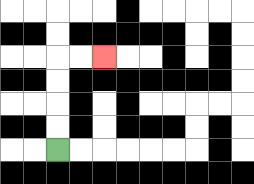{'start': '[2, 6]', 'end': '[4, 2]', 'path_directions': 'U,U,U,U,R,R', 'path_coordinates': '[[2, 6], [2, 5], [2, 4], [2, 3], [2, 2], [3, 2], [4, 2]]'}